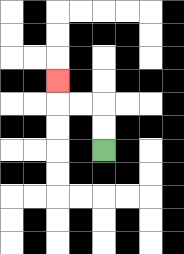{'start': '[4, 6]', 'end': '[2, 3]', 'path_directions': 'U,U,L,L,U', 'path_coordinates': '[[4, 6], [4, 5], [4, 4], [3, 4], [2, 4], [2, 3]]'}